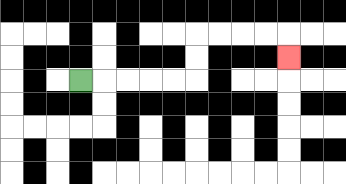{'start': '[3, 3]', 'end': '[12, 2]', 'path_directions': 'R,R,R,R,R,U,U,R,R,R,R,D', 'path_coordinates': '[[3, 3], [4, 3], [5, 3], [6, 3], [7, 3], [8, 3], [8, 2], [8, 1], [9, 1], [10, 1], [11, 1], [12, 1], [12, 2]]'}